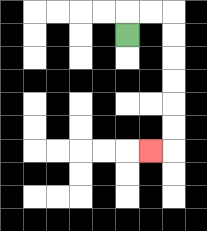{'start': '[5, 1]', 'end': '[6, 6]', 'path_directions': 'U,R,R,D,D,D,D,D,D,L', 'path_coordinates': '[[5, 1], [5, 0], [6, 0], [7, 0], [7, 1], [7, 2], [7, 3], [7, 4], [7, 5], [7, 6], [6, 6]]'}